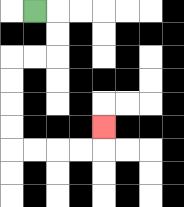{'start': '[1, 0]', 'end': '[4, 5]', 'path_directions': 'R,D,D,L,L,D,D,D,D,R,R,R,R,U', 'path_coordinates': '[[1, 0], [2, 0], [2, 1], [2, 2], [1, 2], [0, 2], [0, 3], [0, 4], [0, 5], [0, 6], [1, 6], [2, 6], [3, 6], [4, 6], [4, 5]]'}